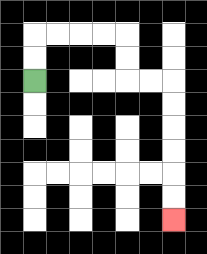{'start': '[1, 3]', 'end': '[7, 9]', 'path_directions': 'U,U,R,R,R,R,D,D,R,R,D,D,D,D,D,D', 'path_coordinates': '[[1, 3], [1, 2], [1, 1], [2, 1], [3, 1], [4, 1], [5, 1], [5, 2], [5, 3], [6, 3], [7, 3], [7, 4], [7, 5], [7, 6], [7, 7], [7, 8], [7, 9]]'}